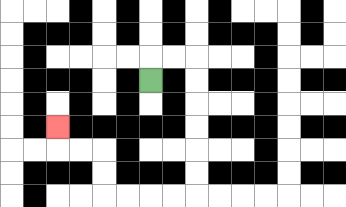{'start': '[6, 3]', 'end': '[2, 5]', 'path_directions': 'U,R,R,D,D,D,D,D,D,L,L,L,L,U,U,L,L,U', 'path_coordinates': '[[6, 3], [6, 2], [7, 2], [8, 2], [8, 3], [8, 4], [8, 5], [8, 6], [8, 7], [8, 8], [7, 8], [6, 8], [5, 8], [4, 8], [4, 7], [4, 6], [3, 6], [2, 6], [2, 5]]'}